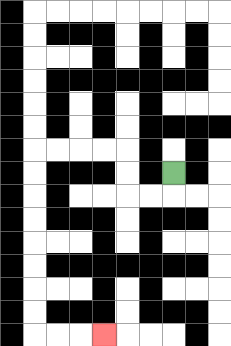{'start': '[7, 7]', 'end': '[4, 14]', 'path_directions': 'D,L,L,U,U,L,L,L,L,D,D,D,D,D,D,D,D,R,R,R', 'path_coordinates': '[[7, 7], [7, 8], [6, 8], [5, 8], [5, 7], [5, 6], [4, 6], [3, 6], [2, 6], [1, 6], [1, 7], [1, 8], [1, 9], [1, 10], [1, 11], [1, 12], [1, 13], [1, 14], [2, 14], [3, 14], [4, 14]]'}